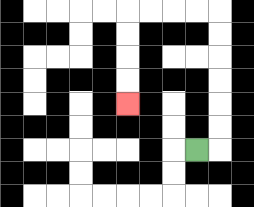{'start': '[8, 6]', 'end': '[5, 4]', 'path_directions': 'R,U,U,U,U,U,U,L,L,L,L,D,D,D,D', 'path_coordinates': '[[8, 6], [9, 6], [9, 5], [9, 4], [9, 3], [9, 2], [9, 1], [9, 0], [8, 0], [7, 0], [6, 0], [5, 0], [5, 1], [5, 2], [5, 3], [5, 4]]'}